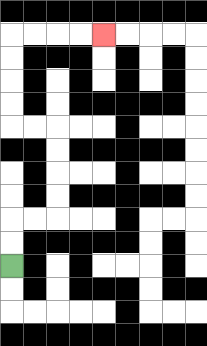{'start': '[0, 11]', 'end': '[4, 1]', 'path_directions': 'U,U,R,R,U,U,U,U,L,L,U,U,U,U,R,R,R,R', 'path_coordinates': '[[0, 11], [0, 10], [0, 9], [1, 9], [2, 9], [2, 8], [2, 7], [2, 6], [2, 5], [1, 5], [0, 5], [0, 4], [0, 3], [0, 2], [0, 1], [1, 1], [2, 1], [3, 1], [4, 1]]'}